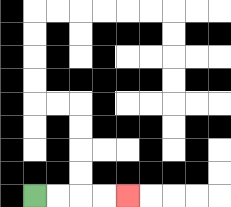{'start': '[1, 8]', 'end': '[5, 8]', 'path_directions': 'R,R,R,R', 'path_coordinates': '[[1, 8], [2, 8], [3, 8], [4, 8], [5, 8]]'}